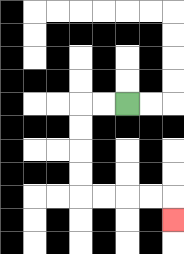{'start': '[5, 4]', 'end': '[7, 9]', 'path_directions': 'L,L,D,D,D,D,R,R,R,R,D', 'path_coordinates': '[[5, 4], [4, 4], [3, 4], [3, 5], [3, 6], [3, 7], [3, 8], [4, 8], [5, 8], [6, 8], [7, 8], [7, 9]]'}